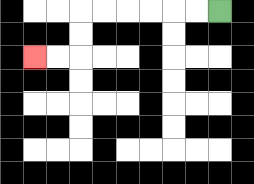{'start': '[9, 0]', 'end': '[1, 2]', 'path_directions': 'L,L,L,L,L,L,D,D,L,L', 'path_coordinates': '[[9, 0], [8, 0], [7, 0], [6, 0], [5, 0], [4, 0], [3, 0], [3, 1], [3, 2], [2, 2], [1, 2]]'}